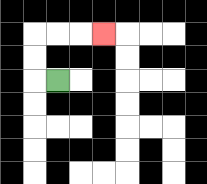{'start': '[2, 3]', 'end': '[4, 1]', 'path_directions': 'L,U,U,R,R,R', 'path_coordinates': '[[2, 3], [1, 3], [1, 2], [1, 1], [2, 1], [3, 1], [4, 1]]'}